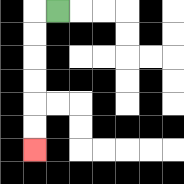{'start': '[2, 0]', 'end': '[1, 6]', 'path_directions': 'L,D,D,D,D,D,D', 'path_coordinates': '[[2, 0], [1, 0], [1, 1], [1, 2], [1, 3], [1, 4], [1, 5], [1, 6]]'}